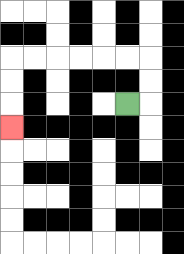{'start': '[5, 4]', 'end': '[0, 5]', 'path_directions': 'R,U,U,L,L,L,L,L,L,D,D,D', 'path_coordinates': '[[5, 4], [6, 4], [6, 3], [6, 2], [5, 2], [4, 2], [3, 2], [2, 2], [1, 2], [0, 2], [0, 3], [0, 4], [0, 5]]'}